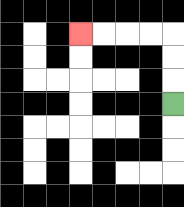{'start': '[7, 4]', 'end': '[3, 1]', 'path_directions': 'U,U,U,L,L,L,L', 'path_coordinates': '[[7, 4], [7, 3], [7, 2], [7, 1], [6, 1], [5, 1], [4, 1], [3, 1]]'}